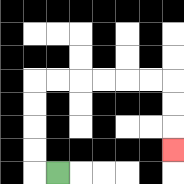{'start': '[2, 7]', 'end': '[7, 6]', 'path_directions': 'L,U,U,U,U,R,R,R,R,R,R,D,D,D', 'path_coordinates': '[[2, 7], [1, 7], [1, 6], [1, 5], [1, 4], [1, 3], [2, 3], [3, 3], [4, 3], [5, 3], [6, 3], [7, 3], [7, 4], [7, 5], [7, 6]]'}